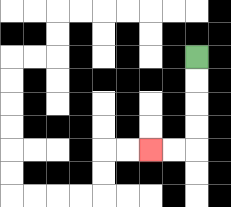{'start': '[8, 2]', 'end': '[6, 6]', 'path_directions': 'D,D,D,D,L,L', 'path_coordinates': '[[8, 2], [8, 3], [8, 4], [8, 5], [8, 6], [7, 6], [6, 6]]'}